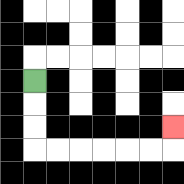{'start': '[1, 3]', 'end': '[7, 5]', 'path_directions': 'D,D,D,R,R,R,R,R,R,U', 'path_coordinates': '[[1, 3], [1, 4], [1, 5], [1, 6], [2, 6], [3, 6], [4, 6], [5, 6], [6, 6], [7, 6], [7, 5]]'}